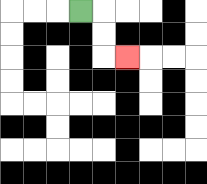{'start': '[3, 0]', 'end': '[5, 2]', 'path_directions': 'R,D,D,R', 'path_coordinates': '[[3, 0], [4, 0], [4, 1], [4, 2], [5, 2]]'}